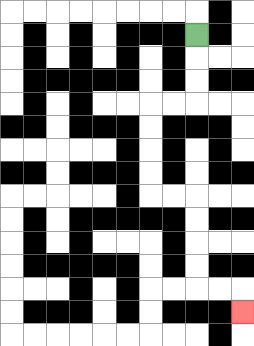{'start': '[8, 1]', 'end': '[10, 13]', 'path_directions': 'D,D,D,L,L,D,D,D,D,R,R,D,D,D,D,R,R,D', 'path_coordinates': '[[8, 1], [8, 2], [8, 3], [8, 4], [7, 4], [6, 4], [6, 5], [6, 6], [6, 7], [6, 8], [7, 8], [8, 8], [8, 9], [8, 10], [8, 11], [8, 12], [9, 12], [10, 12], [10, 13]]'}